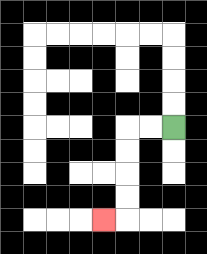{'start': '[7, 5]', 'end': '[4, 9]', 'path_directions': 'L,L,D,D,D,D,L', 'path_coordinates': '[[7, 5], [6, 5], [5, 5], [5, 6], [5, 7], [5, 8], [5, 9], [4, 9]]'}